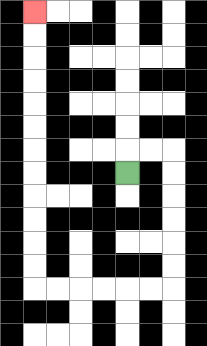{'start': '[5, 7]', 'end': '[1, 0]', 'path_directions': 'U,R,R,D,D,D,D,D,D,L,L,L,L,L,L,U,U,U,U,U,U,U,U,U,U,U,U', 'path_coordinates': '[[5, 7], [5, 6], [6, 6], [7, 6], [7, 7], [7, 8], [7, 9], [7, 10], [7, 11], [7, 12], [6, 12], [5, 12], [4, 12], [3, 12], [2, 12], [1, 12], [1, 11], [1, 10], [1, 9], [1, 8], [1, 7], [1, 6], [1, 5], [1, 4], [1, 3], [1, 2], [1, 1], [1, 0]]'}